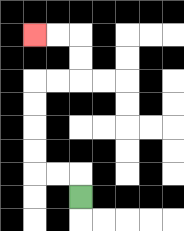{'start': '[3, 8]', 'end': '[1, 1]', 'path_directions': 'U,L,L,U,U,U,U,R,R,U,U,L,L', 'path_coordinates': '[[3, 8], [3, 7], [2, 7], [1, 7], [1, 6], [1, 5], [1, 4], [1, 3], [2, 3], [3, 3], [3, 2], [3, 1], [2, 1], [1, 1]]'}